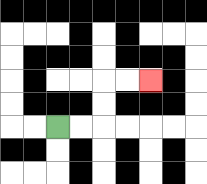{'start': '[2, 5]', 'end': '[6, 3]', 'path_directions': 'R,R,U,U,R,R', 'path_coordinates': '[[2, 5], [3, 5], [4, 5], [4, 4], [4, 3], [5, 3], [6, 3]]'}